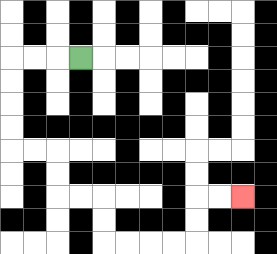{'start': '[3, 2]', 'end': '[10, 8]', 'path_directions': 'L,L,L,D,D,D,D,R,R,D,D,R,R,D,D,R,R,R,R,U,U,R,R', 'path_coordinates': '[[3, 2], [2, 2], [1, 2], [0, 2], [0, 3], [0, 4], [0, 5], [0, 6], [1, 6], [2, 6], [2, 7], [2, 8], [3, 8], [4, 8], [4, 9], [4, 10], [5, 10], [6, 10], [7, 10], [8, 10], [8, 9], [8, 8], [9, 8], [10, 8]]'}